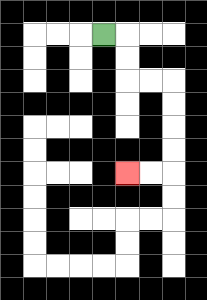{'start': '[4, 1]', 'end': '[5, 7]', 'path_directions': 'R,D,D,R,R,D,D,D,D,L,L', 'path_coordinates': '[[4, 1], [5, 1], [5, 2], [5, 3], [6, 3], [7, 3], [7, 4], [7, 5], [7, 6], [7, 7], [6, 7], [5, 7]]'}